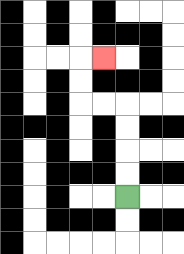{'start': '[5, 8]', 'end': '[4, 2]', 'path_directions': 'U,U,U,U,L,L,U,U,R', 'path_coordinates': '[[5, 8], [5, 7], [5, 6], [5, 5], [5, 4], [4, 4], [3, 4], [3, 3], [3, 2], [4, 2]]'}